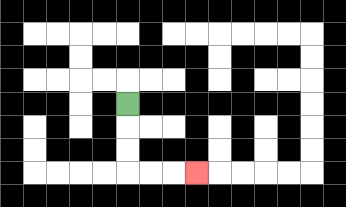{'start': '[5, 4]', 'end': '[8, 7]', 'path_directions': 'D,D,D,R,R,R', 'path_coordinates': '[[5, 4], [5, 5], [5, 6], [5, 7], [6, 7], [7, 7], [8, 7]]'}